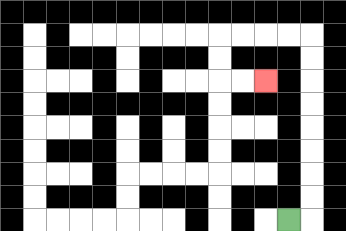{'start': '[12, 9]', 'end': '[11, 3]', 'path_directions': 'R,U,U,U,U,U,U,U,U,L,L,L,L,D,D,R,R', 'path_coordinates': '[[12, 9], [13, 9], [13, 8], [13, 7], [13, 6], [13, 5], [13, 4], [13, 3], [13, 2], [13, 1], [12, 1], [11, 1], [10, 1], [9, 1], [9, 2], [9, 3], [10, 3], [11, 3]]'}